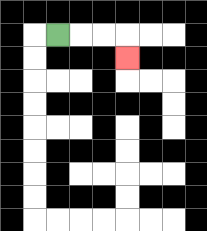{'start': '[2, 1]', 'end': '[5, 2]', 'path_directions': 'R,R,R,D', 'path_coordinates': '[[2, 1], [3, 1], [4, 1], [5, 1], [5, 2]]'}